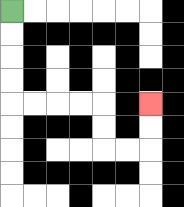{'start': '[0, 0]', 'end': '[6, 4]', 'path_directions': 'D,D,D,D,R,R,R,R,D,D,R,R,U,U', 'path_coordinates': '[[0, 0], [0, 1], [0, 2], [0, 3], [0, 4], [1, 4], [2, 4], [3, 4], [4, 4], [4, 5], [4, 6], [5, 6], [6, 6], [6, 5], [6, 4]]'}